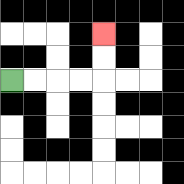{'start': '[0, 3]', 'end': '[4, 1]', 'path_directions': 'R,R,R,R,U,U', 'path_coordinates': '[[0, 3], [1, 3], [2, 3], [3, 3], [4, 3], [4, 2], [4, 1]]'}